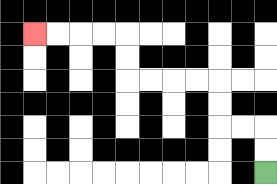{'start': '[11, 7]', 'end': '[1, 1]', 'path_directions': 'U,U,L,L,U,U,L,L,L,L,U,U,L,L,L,L', 'path_coordinates': '[[11, 7], [11, 6], [11, 5], [10, 5], [9, 5], [9, 4], [9, 3], [8, 3], [7, 3], [6, 3], [5, 3], [5, 2], [5, 1], [4, 1], [3, 1], [2, 1], [1, 1]]'}